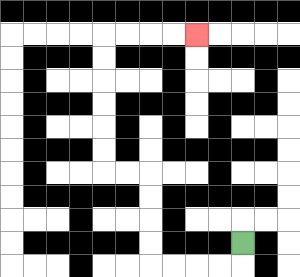{'start': '[10, 10]', 'end': '[8, 1]', 'path_directions': 'D,L,L,L,L,U,U,U,U,L,L,U,U,U,U,U,U,R,R,R,R', 'path_coordinates': '[[10, 10], [10, 11], [9, 11], [8, 11], [7, 11], [6, 11], [6, 10], [6, 9], [6, 8], [6, 7], [5, 7], [4, 7], [4, 6], [4, 5], [4, 4], [4, 3], [4, 2], [4, 1], [5, 1], [6, 1], [7, 1], [8, 1]]'}